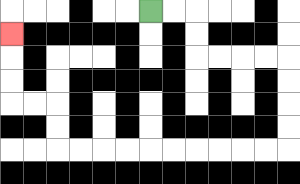{'start': '[6, 0]', 'end': '[0, 1]', 'path_directions': 'R,R,D,D,R,R,R,R,D,D,D,D,L,L,L,L,L,L,L,L,L,L,U,U,L,L,U,U,U', 'path_coordinates': '[[6, 0], [7, 0], [8, 0], [8, 1], [8, 2], [9, 2], [10, 2], [11, 2], [12, 2], [12, 3], [12, 4], [12, 5], [12, 6], [11, 6], [10, 6], [9, 6], [8, 6], [7, 6], [6, 6], [5, 6], [4, 6], [3, 6], [2, 6], [2, 5], [2, 4], [1, 4], [0, 4], [0, 3], [0, 2], [0, 1]]'}